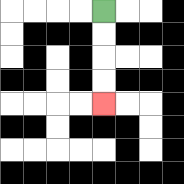{'start': '[4, 0]', 'end': '[4, 4]', 'path_directions': 'D,D,D,D', 'path_coordinates': '[[4, 0], [4, 1], [4, 2], [4, 3], [4, 4]]'}